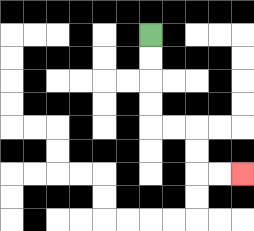{'start': '[6, 1]', 'end': '[10, 7]', 'path_directions': 'D,D,D,D,R,R,D,D,R,R', 'path_coordinates': '[[6, 1], [6, 2], [6, 3], [6, 4], [6, 5], [7, 5], [8, 5], [8, 6], [8, 7], [9, 7], [10, 7]]'}